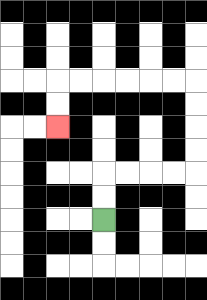{'start': '[4, 9]', 'end': '[2, 5]', 'path_directions': 'U,U,R,R,R,R,U,U,U,U,L,L,L,L,L,L,D,D', 'path_coordinates': '[[4, 9], [4, 8], [4, 7], [5, 7], [6, 7], [7, 7], [8, 7], [8, 6], [8, 5], [8, 4], [8, 3], [7, 3], [6, 3], [5, 3], [4, 3], [3, 3], [2, 3], [2, 4], [2, 5]]'}